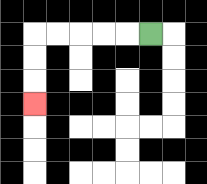{'start': '[6, 1]', 'end': '[1, 4]', 'path_directions': 'L,L,L,L,L,D,D,D', 'path_coordinates': '[[6, 1], [5, 1], [4, 1], [3, 1], [2, 1], [1, 1], [1, 2], [1, 3], [1, 4]]'}